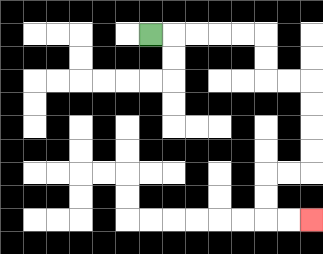{'start': '[6, 1]', 'end': '[13, 9]', 'path_directions': 'R,R,R,R,R,D,D,R,R,D,D,D,D,L,L,D,D,R,R', 'path_coordinates': '[[6, 1], [7, 1], [8, 1], [9, 1], [10, 1], [11, 1], [11, 2], [11, 3], [12, 3], [13, 3], [13, 4], [13, 5], [13, 6], [13, 7], [12, 7], [11, 7], [11, 8], [11, 9], [12, 9], [13, 9]]'}